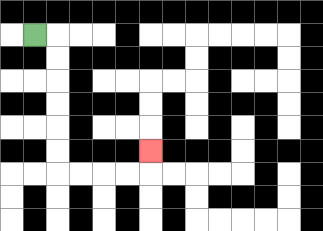{'start': '[1, 1]', 'end': '[6, 6]', 'path_directions': 'R,D,D,D,D,D,D,R,R,R,R,U', 'path_coordinates': '[[1, 1], [2, 1], [2, 2], [2, 3], [2, 4], [2, 5], [2, 6], [2, 7], [3, 7], [4, 7], [5, 7], [6, 7], [6, 6]]'}